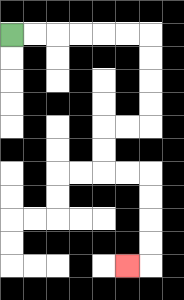{'start': '[0, 1]', 'end': '[5, 11]', 'path_directions': 'R,R,R,R,R,R,D,D,D,D,L,L,D,D,R,R,D,D,D,D,L', 'path_coordinates': '[[0, 1], [1, 1], [2, 1], [3, 1], [4, 1], [5, 1], [6, 1], [6, 2], [6, 3], [6, 4], [6, 5], [5, 5], [4, 5], [4, 6], [4, 7], [5, 7], [6, 7], [6, 8], [6, 9], [6, 10], [6, 11], [5, 11]]'}